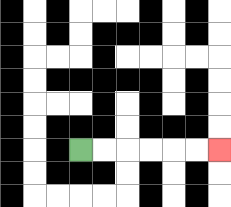{'start': '[3, 6]', 'end': '[9, 6]', 'path_directions': 'R,R,R,R,R,R', 'path_coordinates': '[[3, 6], [4, 6], [5, 6], [6, 6], [7, 6], [8, 6], [9, 6]]'}